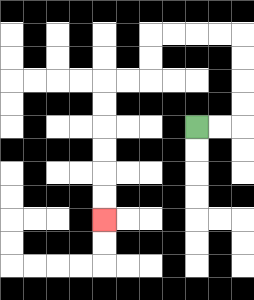{'start': '[8, 5]', 'end': '[4, 9]', 'path_directions': 'R,R,U,U,U,U,L,L,L,L,D,D,L,L,D,D,D,D,D,D', 'path_coordinates': '[[8, 5], [9, 5], [10, 5], [10, 4], [10, 3], [10, 2], [10, 1], [9, 1], [8, 1], [7, 1], [6, 1], [6, 2], [6, 3], [5, 3], [4, 3], [4, 4], [4, 5], [4, 6], [4, 7], [4, 8], [4, 9]]'}